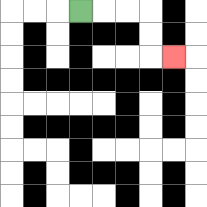{'start': '[3, 0]', 'end': '[7, 2]', 'path_directions': 'R,R,R,D,D,R', 'path_coordinates': '[[3, 0], [4, 0], [5, 0], [6, 0], [6, 1], [6, 2], [7, 2]]'}